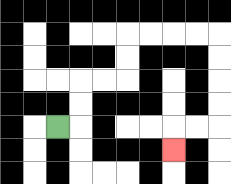{'start': '[2, 5]', 'end': '[7, 6]', 'path_directions': 'R,U,U,R,R,U,U,R,R,R,R,D,D,D,D,L,L,D', 'path_coordinates': '[[2, 5], [3, 5], [3, 4], [3, 3], [4, 3], [5, 3], [5, 2], [5, 1], [6, 1], [7, 1], [8, 1], [9, 1], [9, 2], [9, 3], [9, 4], [9, 5], [8, 5], [7, 5], [7, 6]]'}